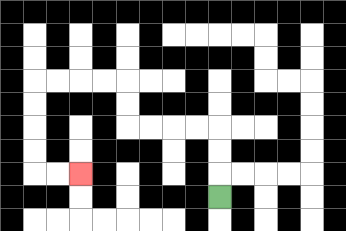{'start': '[9, 8]', 'end': '[3, 7]', 'path_directions': 'U,U,U,L,L,L,L,U,U,L,L,L,L,D,D,D,D,R,R', 'path_coordinates': '[[9, 8], [9, 7], [9, 6], [9, 5], [8, 5], [7, 5], [6, 5], [5, 5], [5, 4], [5, 3], [4, 3], [3, 3], [2, 3], [1, 3], [1, 4], [1, 5], [1, 6], [1, 7], [2, 7], [3, 7]]'}